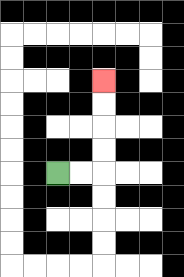{'start': '[2, 7]', 'end': '[4, 3]', 'path_directions': 'R,R,U,U,U,U', 'path_coordinates': '[[2, 7], [3, 7], [4, 7], [4, 6], [4, 5], [4, 4], [4, 3]]'}